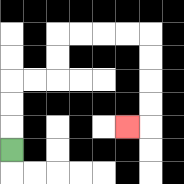{'start': '[0, 6]', 'end': '[5, 5]', 'path_directions': 'U,U,U,R,R,U,U,R,R,R,R,D,D,D,D,L', 'path_coordinates': '[[0, 6], [0, 5], [0, 4], [0, 3], [1, 3], [2, 3], [2, 2], [2, 1], [3, 1], [4, 1], [5, 1], [6, 1], [6, 2], [6, 3], [6, 4], [6, 5], [5, 5]]'}